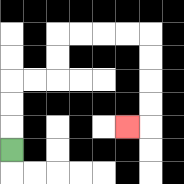{'start': '[0, 6]', 'end': '[5, 5]', 'path_directions': 'U,U,U,R,R,U,U,R,R,R,R,D,D,D,D,L', 'path_coordinates': '[[0, 6], [0, 5], [0, 4], [0, 3], [1, 3], [2, 3], [2, 2], [2, 1], [3, 1], [4, 1], [5, 1], [6, 1], [6, 2], [6, 3], [6, 4], [6, 5], [5, 5]]'}